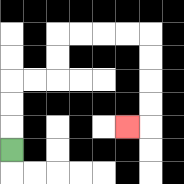{'start': '[0, 6]', 'end': '[5, 5]', 'path_directions': 'U,U,U,R,R,U,U,R,R,R,R,D,D,D,D,L', 'path_coordinates': '[[0, 6], [0, 5], [0, 4], [0, 3], [1, 3], [2, 3], [2, 2], [2, 1], [3, 1], [4, 1], [5, 1], [6, 1], [6, 2], [6, 3], [6, 4], [6, 5], [5, 5]]'}